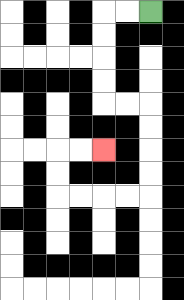{'start': '[6, 0]', 'end': '[4, 6]', 'path_directions': 'L,L,D,D,D,D,R,R,D,D,D,D,L,L,L,L,U,U,R,R', 'path_coordinates': '[[6, 0], [5, 0], [4, 0], [4, 1], [4, 2], [4, 3], [4, 4], [5, 4], [6, 4], [6, 5], [6, 6], [6, 7], [6, 8], [5, 8], [4, 8], [3, 8], [2, 8], [2, 7], [2, 6], [3, 6], [4, 6]]'}